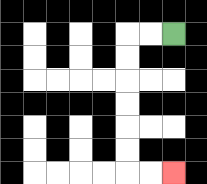{'start': '[7, 1]', 'end': '[7, 7]', 'path_directions': 'L,L,D,D,D,D,D,D,R,R', 'path_coordinates': '[[7, 1], [6, 1], [5, 1], [5, 2], [5, 3], [5, 4], [5, 5], [5, 6], [5, 7], [6, 7], [7, 7]]'}